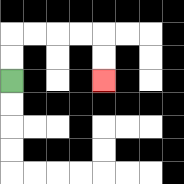{'start': '[0, 3]', 'end': '[4, 3]', 'path_directions': 'U,U,R,R,R,R,D,D', 'path_coordinates': '[[0, 3], [0, 2], [0, 1], [1, 1], [2, 1], [3, 1], [4, 1], [4, 2], [4, 3]]'}